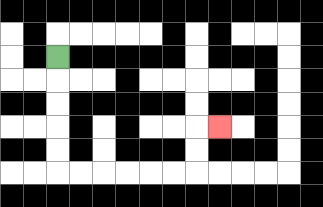{'start': '[2, 2]', 'end': '[9, 5]', 'path_directions': 'D,D,D,D,D,R,R,R,R,R,R,U,U,R', 'path_coordinates': '[[2, 2], [2, 3], [2, 4], [2, 5], [2, 6], [2, 7], [3, 7], [4, 7], [5, 7], [6, 7], [7, 7], [8, 7], [8, 6], [8, 5], [9, 5]]'}